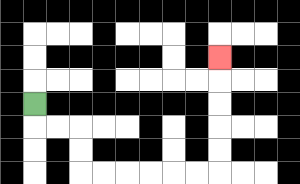{'start': '[1, 4]', 'end': '[9, 2]', 'path_directions': 'D,R,R,D,D,R,R,R,R,R,R,U,U,U,U,U', 'path_coordinates': '[[1, 4], [1, 5], [2, 5], [3, 5], [3, 6], [3, 7], [4, 7], [5, 7], [6, 7], [7, 7], [8, 7], [9, 7], [9, 6], [9, 5], [9, 4], [9, 3], [9, 2]]'}